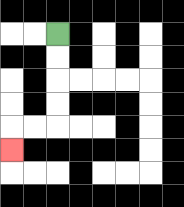{'start': '[2, 1]', 'end': '[0, 6]', 'path_directions': 'D,D,D,D,L,L,D', 'path_coordinates': '[[2, 1], [2, 2], [2, 3], [2, 4], [2, 5], [1, 5], [0, 5], [0, 6]]'}